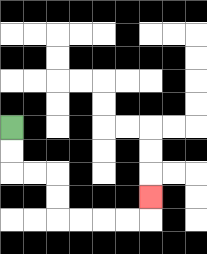{'start': '[0, 5]', 'end': '[6, 8]', 'path_directions': 'D,D,R,R,D,D,R,R,R,R,U', 'path_coordinates': '[[0, 5], [0, 6], [0, 7], [1, 7], [2, 7], [2, 8], [2, 9], [3, 9], [4, 9], [5, 9], [6, 9], [6, 8]]'}